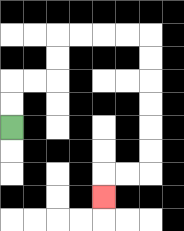{'start': '[0, 5]', 'end': '[4, 8]', 'path_directions': 'U,U,R,R,U,U,R,R,R,R,D,D,D,D,D,D,L,L,D', 'path_coordinates': '[[0, 5], [0, 4], [0, 3], [1, 3], [2, 3], [2, 2], [2, 1], [3, 1], [4, 1], [5, 1], [6, 1], [6, 2], [6, 3], [6, 4], [6, 5], [6, 6], [6, 7], [5, 7], [4, 7], [4, 8]]'}